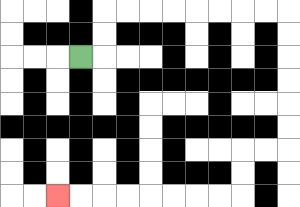{'start': '[3, 2]', 'end': '[2, 8]', 'path_directions': 'R,U,U,R,R,R,R,R,R,R,R,D,D,D,D,D,D,L,L,D,D,L,L,L,L,L,L,L,L', 'path_coordinates': '[[3, 2], [4, 2], [4, 1], [4, 0], [5, 0], [6, 0], [7, 0], [8, 0], [9, 0], [10, 0], [11, 0], [12, 0], [12, 1], [12, 2], [12, 3], [12, 4], [12, 5], [12, 6], [11, 6], [10, 6], [10, 7], [10, 8], [9, 8], [8, 8], [7, 8], [6, 8], [5, 8], [4, 8], [3, 8], [2, 8]]'}